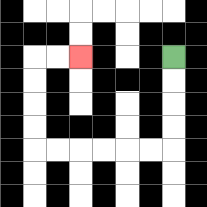{'start': '[7, 2]', 'end': '[3, 2]', 'path_directions': 'D,D,D,D,L,L,L,L,L,L,U,U,U,U,R,R', 'path_coordinates': '[[7, 2], [7, 3], [7, 4], [7, 5], [7, 6], [6, 6], [5, 6], [4, 6], [3, 6], [2, 6], [1, 6], [1, 5], [1, 4], [1, 3], [1, 2], [2, 2], [3, 2]]'}